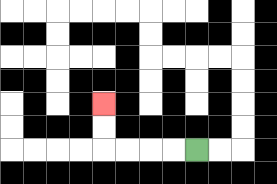{'start': '[8, 6]', 'end': '[4, 4]', 'path_directions': 'L,L,L,L,U,U', 'path_coordinates': '[[8, 6], [7, 6], [6, 6], [5, 6], [4, 6], [4, 5], [4, 4]]'}